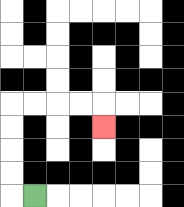{'start': '[1, 8]', 'end': '[4, 5]', 'path_directions': 'L,U,U,U,U,R,R,R,R,D', 'path_coordinates': '[[1, 8], [0, 8], [0, 7], [0, 6], [0, 5], [0, 4], [1, 4], [2, 4], [3, 4], [4, 4], [4, 5]]'}